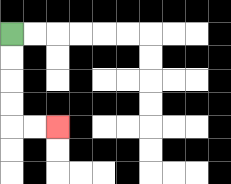{'start': '[0, 1]', 'end': '[2, 5]', 'path_directions': 'D,D,D,D,R,R', 'path_coordinates': '[[0, 1], [0, 2], [0, 3], [0, 4], [0, 5], [1, 5], [2, 5]]'}